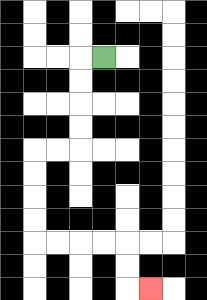{'start': '[4, 2]', 'end': '[6, 12]', 'path_directions': 'L,D,D,D,D,L,L,D,D,D,D,R,R,R,R,D,D,R', 'path_coordinates': '[[4, 2], [3, 2], [3, 3], [3, 4], [3, 5], [3, 6], [2, 6], [1, 6], [1, 7], [1, 8], [1, 9], [1, 10], [2, 10], [3, 10], [4, 10], [5, 10], [5, 11], [5, 12], [6, 12]]'}